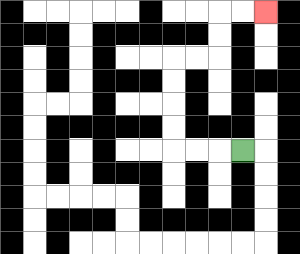{'start': '[10, 6]', 'end': '[11, 0]', 'path_directions': 'L,L,L,U,U,U,U,R,R,U,U,R,R', 'path_coordinates': '[[10, 6], [9, 6], [8, 6], [7, 6], [7, 5], [7, 4], [7, 3], [7, 2], [8, 2], [9, 2], [9, 1], [9, 0], [10, 0], [11, 0]]'}